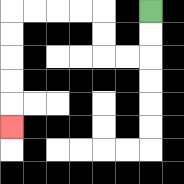{'start': '[6, 0]', 'end': '[0, 5]', 'path_directions': 'D,D,L,L,U,U,L,L,L,L,D,D,D,D,D', 'path_coordinates': '[[6, 0], [6, 1], [6, 2], [5, 2], [4, 2], [4, 1], [4, 0], [3, 0], [2, 0], [1, 0], [0, 0], [0, 1], [0, 2], [0, 3], [0, 4], [0, 5]]'}